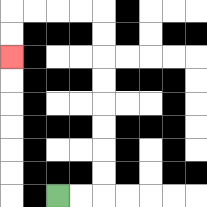{'start': '[2, 8]', 'end': '[0, 2]', 'path_directions': 'R,R,U,U,U,U,U,U,U,U,L,L,L,L,D,D', 'path_coordinates': '[[2, 8], [3, 8], [4, 8], [4, 7], [4, 6], [4, 5], [4, 4], [4, 3], [4, 2], [4, 1], [4, 0], [3, 0], [2, 0], [1, 0], [0, 0], [0, 1], [0, 2]]'}